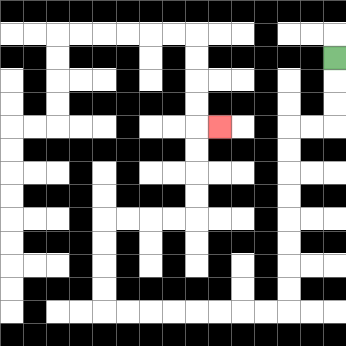{'start': '[14, 2]', 'end': '[9, 5]', 'path_directions': 'D,D,D,L,L,D,D,D,D,D,D,D,D,L,L,L,L,L,L,L,L,U,U,U,U,R,R,R,R,U,U,U,U,R', 'path_coordinates': '[[14, 2], [14, 3], [14, 4], [14, 5], [13, 5], [12, 5], [12, 6], [12, 7], [12, 8], [12, 9], [12, 10], [12, 11], [12, 12], [12, 13], [11, 13], [10, 13], [9, 13], [8, 13], [7, 13], [6, 13], [5, 13], [4, 13], [4, 12], [4, 11], [4, 10], [4, 9], [5, 9], [6, 9], [7, 9], [8, 9], [8, 8], [8, 7], [8, 6], [8, 5], [9, 5]]'}